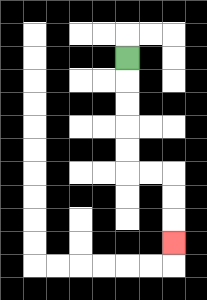{'start': '[5, 2]', 'end': '[7, 10]', 'path_directions': 'D,D,D,D,D,R,R,D,D,D', 'path_coordinates': '[[5, 2], [5, 3], [5, 4], [5, 5], [5, 6], [5, 7], [6, 7], [7, 7], [7, 8], [7, 9], [7, 10]]'}